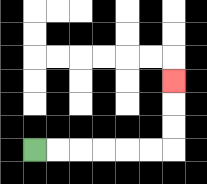{'start': '[1, 6]', 'end': '[7, 3]', 'path_directions': 'R,R,R,R,R,R,U,U,U', 'path_coordinates': '[[1, 6], [2, 6], [3, 6], [4, 6], [5, 6], [6, 6], [7, 6], [7, 5], [7, 4], [7, 3]]'}